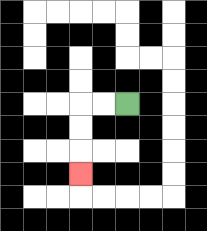{'start': '[5, 4]', 'end': '[3, 7]', 'path_directions': 'L,L,D,D,D', 'path_coordinates': '[[5, 4], [4, 4], [3, 4], [3, 5], [3, 6], [3, 7]]'}